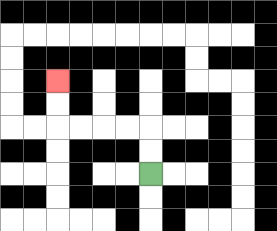{'start': '[6, 7]', 'end': '[2, 3]', 'path_directions': 'U,U,L,L,L,L,U,U', 'path_coordinates': '[[6, 7], [6, 6], [6, 5], [5, 5], [4, 5], [3, 5], [2, 5], [2, 4], [2, 3]]'}